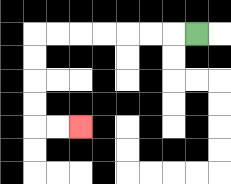{'start': '[8, 1]', 'end': '[3, 5]', 'path_directions': 'L,L,L,L,L,L,L,D,D,D,D,R,R', 'path_coordinates': '[[8, 1], [7, 1], [6, 1], [5, 1], [4, 1], [3, 1], [2, 1], [1, 1], [1, 2], [1, 3], [1, 4], [1, 5], [2, 5], [3, 5]]'}